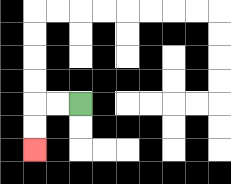{'start': '[3, 4]', 'end': '[1, 6]', 'path_directions': 'L,L,D,D', 'path_coordinates': '[[3, 4], [2, 4], [1, 4], [1, 5], [1, 6]]'}